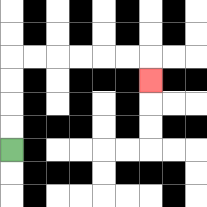{'start': '[0, 6]', 'end': '[6, 3]', 'path_directions': 'U,U,U,U,R,R,R,R,R,R,D', 'path_coordinates': '[[0, 6], [0, 5], [0, 4], [0, 3], [0, 2], [1, 2], [2, 2], [3, 2], [4, 2], [5, 2], [6, 2], [6, 3]]'}